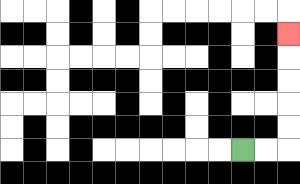{'start': '[10, 6]', 'end': '[12, 1]', 'path_directions': 'R,R,U,U,U,U,U', 'path_coordinates': '[[10, 6], [11, 6], [12, 6], [12, 5], [12, 4], [12, 3], [12, 2], [12, 1]]'}